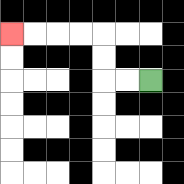{'start': '[6, 3]', 'end': '[0, 1]', 'path_directions': 'L,L,U,U,L,L,L,L', 'path_coordinates': '[[6, 3], [5, 3], [4, 3], [4, 2], [4, 1], [3, 1], [2, 1], [1, 1], [0, 1]]'}